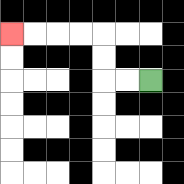{'start': '[6, 3]', 'end': '[0, 1]', 'path_directions': 'L,L,U,U,L,L,L,L', 'path_coordinates': '[[6, 3], [5, 3], [4, 3], [4, 2], [4, 1], [3, 1], [2, 1], [1, 1], [0, 1]]'}